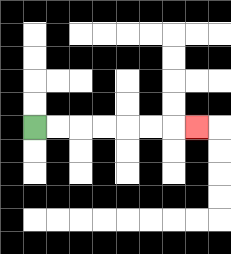{'start': '[1, 5]', 'end': '[8, 5]', 'path_directions': 'R,R,R,R,R,R,R', 'path_coordinates': '[[1, 5], [2, 5], [3, 5], [4, 5], [5, 5], [6, 5], [7, 5], [8, 5]]'}